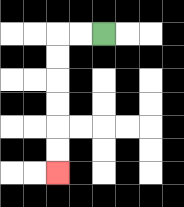{'start': '[4, 1]', 'end': '[2, 7]', 'path_directions': 'L,L,D,D,D,D,D,D', 'path_coordinates': '[[4, 1], [3, 1], [2, 1], [2, 2], [2, 3], [2, 4], [2, 5], [2, 6], [2, 7]]'}